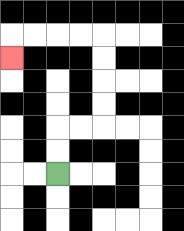{'start': '[2, 7]', 'end': '[0, 2]', 'path_directions': 'U,U,R,R,U,U,U,U,L,L,L,L,D', 'path_coordinates': '[[2, 7], [2, 6], [2, 5], [3, 5], [4, 5], [4, 4], [4, 3], [4, 2], [4, 1], [3, 1], [2, 1], [1, 1], [0, 1], [0, 2]]'}